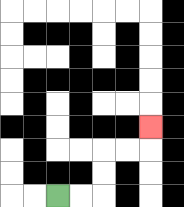{'start': '[2, 8]', 'end': '[6, 5]', 'path_directions': 'R,R,U,U,R,R,U', 'path_coordinates': '[[2, 8], [3, 8], [4, 8], [4, 7], [4, 6], [5, 6], [6, 6], [6, 5]]'}